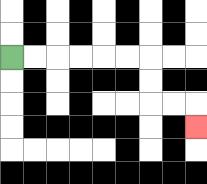{'start': '[0, 2]', 'end': '[8, 5]', 'path_directions': 'R,R,R,R,R,R,D,D,R,R,D', 'path_coordinates': '[[0, 2], [1, 2], [2, 2], [3, 2], [4, 2], [5, 2], [6, 2], [6, 3], [6, 4], [7, 4], [8, 4], [8, 5]]'}